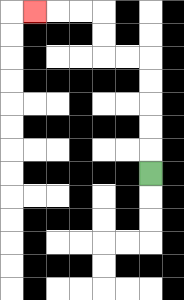{'start': '[6, 7]', 'end': '[1, 0]', 'path_directions': 'U,U,U,U,U,L,L,U,U,L,L,L', 'path_coordinates': '[[6, 7], [6, 6], [6, 5], [6, 4], [6, 3], [6, 2], [5, 2], [4, 2], [4, 1], [4, 0], [3, 0], [2, 0], [1, 0]]'}